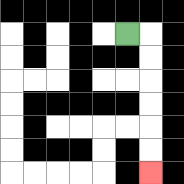{'start': '[5, 1]', 'end': '[6, 7]', 'path_directions': 'R,D,D,D,D,D,D', 'path_coordinates': '[[5, 1], [6, 1], [6, 2], [6, 3], [6, 4], [6, 5], [6, 6], [6, 7]]'}